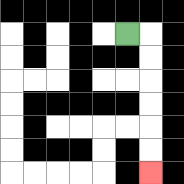{'start': '[5, 1]', 'end': '[6, 7]', 'path_directions': 'R,D,D,D,D,D,D', 'path_coordinates': '[[5, 1], [6, 1], [6, 2], [6, 3], [6, 4], [6, 5], [6, 6], [6, 7]]'}